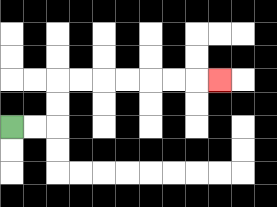{'start': '[0, 5]', 'end': '[9, 3]', 'path_directions': 'R,R,U,U,R,R,R,R,R,R,R', 'path_coordinates': '[[0, 5], [1, 5], [2, 5], [2, 4], [2, 3], [3, 3], [4, 3], [5, 3], [6, 3], [7, 3], [8, 3], [9, 3]]'}